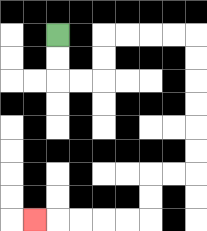{'start': '[2, 1]', 'end': '[1, 9]', 'path_directions': 'D,D,R,R,U,U,R,R,R,R,D,D,D,D,D,D,L,L,D,D,L,L,L,L,L', 'path_coordinates': '[[2, 1], [2, 2], [2, 3], [3, 3], [4, 3], [4, 2], [4, 1], [5, 1], [6, 1], [7, 1], [8, 1], [8, 2], [8, 3], [8, 4], [8, 5], [8, 6], [8, 7], [7, 7], [6, 7], [6, 8], [6, 9], [5, 9], [4, 9], [3, 9], [2, 9], [1, 9]]'}